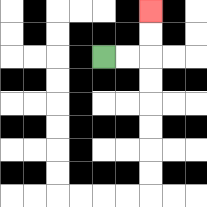{'start': '[4, 2]', 'end': '[6, 0]', 'path_directions': 'R,R,U,U', 'path_coordinates': '[[4, 2], [5, 2], [6, 2], [6, 1], [6, 0]]'}